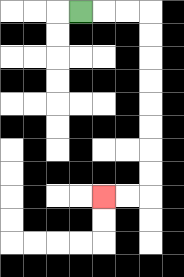{'start': '[3, 0]', 'end': '[4, 8]', 'path_directions': 'R,R,R,D,D,D,D,D,D,D,D,L,L', 'path_coordinates': '[[3, 0], [4, 0], [5, 0], [6, 0], [6, 1], [6, 2], [6, 3], [6, 4], [6, 5], [6, 6], [6, 7], [6, 8], [5, 8], [4, 8]]'}